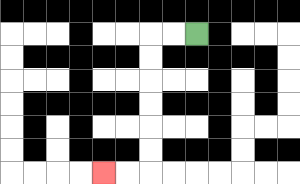{'start': '[8, 1]', 'end': '[4, 7]', 'path_directions': 'L,L,D,D,D,D,D,D,L,L', 'path_coordinates': '[[8, 1], [7, 1], [6, 1], [6, 2], [6, 3], [6, 4], [6, 5], [6, 6], [6, 7], [5, 7], [4, 7]]'}